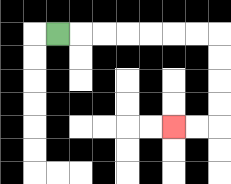{'start': '[2, 1]', 'end': '[7, 5]', 'path_directions': 'R,R,R,R,R,R,R,D,D,D,D,L,L', 'path_coordinates': '[[2, 1], [3, 1], [4, 1], [5, 1], [6, 1], [7, 1], [8, 1], [9, 1], [9, 2], [9, 3], [9, 4], [9, 5], [8, 5], [7, 5]]'}